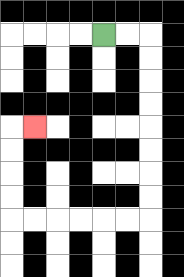{'start': '[4, 1]', 'end': '[1, 5]', 'path_directions': 'R,R,D,D,D,D,D,D,D,D,L,L,L,L,L,L,U,U,U,U,R', 'path_coordinates': '[[4, 1], [5, 1], [6, 1], [6, 2], [6, 3], [6, 4], [6, 5], [6, 6], [6, 7], [6, 8], [6, 9], [5, 9], [4, 9], [3, 9], [2, 9], [1, 9], [0, 9], [0, 8], [0, 7], [0, 6], [0, 5], [1, 5]]'}